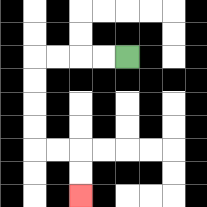{'start': '[5, 2]', 'end': '[3, 8]', 'path_directions': 'L,L,L,L,D,D,D,D,R,R,D,D', 'path_coordinates': '[[5, 2], [4, 2], [3, 2], [2, 2], [1, 2], [1, 3], [1, 4], [1, 5], [1, 6], [2, 6], [3, 6], [3, 7], [3, 8]]'}